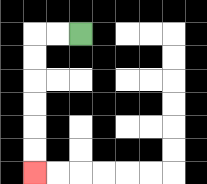{'start': '[3, 1]', 'end': '[1, 7]', 'path_directions': 'L,L,D,D,D,D,D,D', 'path_coordinates': '[[3, 1], [2, 1], [1, 1], [1, 2], [1, 3], [1, 4], [1, 5], [1, 6], [1, 7]]'}